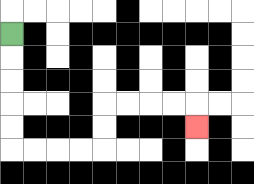{'start': '[0, 1]', 'end': '[8, 5]', 'path_directions': 'D,D,D,D,D,R,R,R,R,U,U,R,R,R,R,D', 'path_coordinates': '[[0, 1], [0, 2], [0, 3], [0, 4], [0, 5], [0, 6], [1, 6], [2, 6], [3, 6], [4, 6], [4, 5], [4, 4], [5, 4], [6, 4], [7, 4], [8, 4], [8, 5]]'}